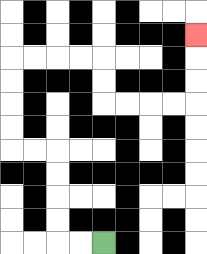{'start': '[4, 10]', 'end': '[8, 1]', 'path_directions': 'L,L,U,U,U,U,L,L,U,U,U,U,R,R,R,R,D,D,R,R,R,R,U,U,U', 'path_coordinates': '[[4, 10], [3, 10], [2, 10], [2, 9], [2, 8], [2, 7], [2, 6], [1, 6], [0, 6], [0, 5], [0, 4], [0, 3], [0, 2], [1, 2], [2, 2], [3, 2], [4, 2], [4, 3], [4, 4], [5, 4], [6, 4], [7, 4], [8, 4], [8, 3], [8, 2], [8, 1]]'}